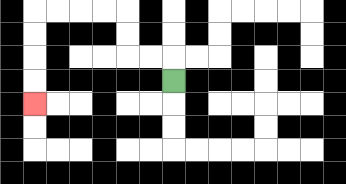{'start': '[7, 3]', 'end': '[1, 4]', 'path_directions': 'U,L,L,U,U,L,L,L,L,D,D,D,D', 'path_coordinates': '[[7, 3], [7, 2], [6, 2], [5, 2], [5, 1], [5, 0], [4, 0], [3, 0], [2, 0], [1, 0], [1, 1], [1, 2], [1, 3], [1, 4]]'}